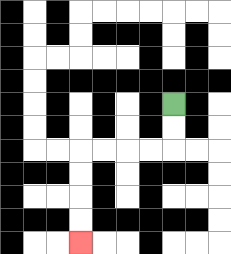{'start': '[7, 4]', 'end': '[3, 10]', 'path_directions': 'D,D,L,L,L,L,D,D,D,D', 'path_coordinates': '[[7, 4], [7, 5], [7, 6], [6, 6], [5, 6], [4, 6], [3, 6], [3, 7], [3, 8], [3, 9], [3, 10]]'}